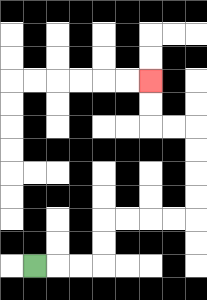{'start': '[1, 11]', 'end': '[6, 3]', 'path_directions': 'R,R,R,U,U,R,R,R,R,U,U,U,U,L,L,U,U', 'path_coordinates': '[[1, 11], [2, 11], [3, 11], [4, 11], [4, 10], [4, 9], [5, 9], [6, 9], [7, 9], [8, 9], [8, 8], [8, 7], [8, 6], [8, 5], [7, 5], [6, 5], [6, 4], [6, 3]]'}